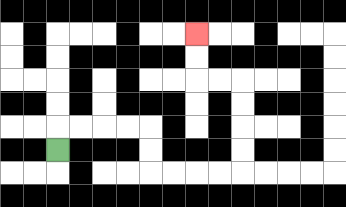{'start': '[2, 6]', 'end': '[8, 1]', 'path_directions': 'U,R,R,R,R,D,D,R,R,R,R,U,U,U,U,L,L,U,U', 'path_coordinates': '[[2, 6], [2, 5], [3, 5], [4, 5], [5, 5], [6, 5], [6, 6], [6, 7], [7, 7], [8, 7], [9, 7], [10, 7], [10, 6], [10, 5], [10, 4], [10, 3], [9, 3], [8, 3], [8, 2], [8, 1]]'}